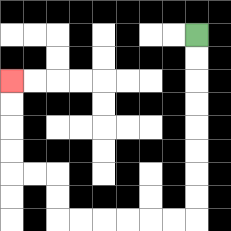{'start': '[8, 1]', 'end': '[0, 3]', 'path_directions': 'D,D,D,D,D,D,D,D,L,L,L,L,L,L,U,U,L,L,U,U,U,U', 'path_coordinates': '[[8, 1], [8, 2], [8, 3], [8, 4], [8, 5], [8, 6], [8, 7], [8, 8], [8, 9], [7, 9], [6, 9], [5, 9], [4, 9], [3, 9], [2, 9], [2, 8], [2, 7], [1, 7], [0, 7], [0, 6], [0, 5], [0, 4], [0, 3]]'}